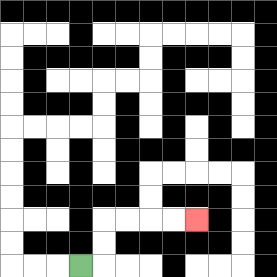{'start': '[3, 11]', 'end': '[8, 9]', 'path_directions': 'R,U,U,R,R,R,R', 'path_coordinates': '[[3, 11], [4, 11], [4, 10], [4, 9], [5, 9], [6, 9], [7, 9], [8, 9]]'}